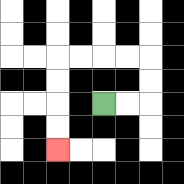{'start': '[4, 4]', 'end': '[2, 6]', 'path_directions': 'R,R,U,U,L,L,L,L,D,D,D,D', 'path_coordinates': '[[4, 4], [5, 4], [6, 4], [6, 3], [6, 2], [5, 2], [4, 2], [3, 2], [2, 2], [2, 3], [2, 4], [2, 5], [2, 6]]'}